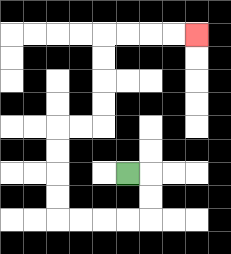{'start': '[5, 7]', 'end': '[8, 1]', 'path_directions': 'R,D,D,L,L,L,L,U,U,U,U,R,R,U,U,U,U,R,R,R,R', 'path_coordinates': '[[5, 7], [6, 7], [6, 8], [6, 9], [5, 9], [4, 9], [3, 9], [2, 9], [2, 8], [2, 7], [2, 6], [2, 5], [3, 5], [4, 5], [4, 4], [4, 3], [4, 2], [4, 1], [5, 1], [6, 1], [7, 1], [8, 1]]'}